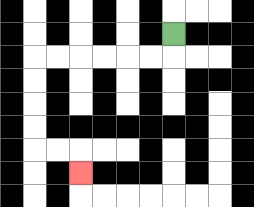{'start': '[7, 1]', 'end': '[3, 7]', 'path_directions': 'D,L,L,L,L,L,L,D,D,D,D,R,R,D', 'path_coordinates': '[[7, 1], [7, 2], [6, 2], [5, 2], [4, 2], [3, 2], [2, 2], [1, 2], [1, 3], [1, 4], [1, 5], [1, 6], [2, 6], [3, 6], [3, 7]]'}